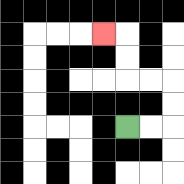{'start': '[5, 5]', 'end': '[4, 1]', 'path_directions': 'R,R,U,U,L,L,U,U,L', 'path_coordinates': '[[5, 5], [6, 5], [7, 5], [7, 4], [7, 3], [6, 3], [5, 3], [5, 2], [5, 1], [4, 1]]'}